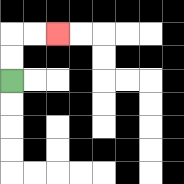{'start': '[0, 3]', 'end': '[2, 1]', 'path_directions': 'U,U,R,R', 'path_coordinates': '[[0, 3], [0, 2], [0, 1], [1, 1], [2, 1]]'}